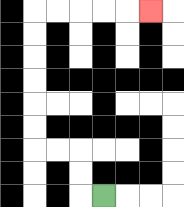{'start': '[4, 8]', 'end': '[6, 0]', 'path_directions': 'L,U,U,L,L,U,U,U,U,U,U,R,R,R,R,R', 'path_coordinates': '[[4, 8], [3, 8], [3, 7], [3, 6], [2, 6], [1, 6], [1, 5], [1, 4], [1, 3], [1, 2], [1, 1], [1, 0], [2, 0], [3, 0], [4, 0], [5, 0], [6, 0]]'}